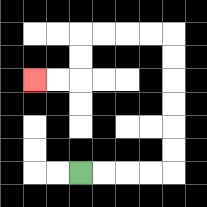{'start': '[3, 7]', 'end': '[1, 3]', 'path_directions': 'R,R,R,R,U,U,U,U,U,U,L,L,L,L,D,D,L,L', 'path_coordinates': '[[3, 7], [4, 7], [5, 7], [6, 7], [7, 7], [7, 6], [7, 5], [7, 4], [7, 3], [7, 2], [7, 1], [6, 1], [5, 1], [4, 1], [3, 1], [3, 2], [3, 3], [2, 3], [1, 3]]'}